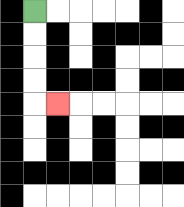{'start': '[1, 0]', 'end': '[2, 4]', 'path_directions': 'D,D,D,D,R', 'path_coordinates': '[[1, 0], [1, 1], [1, 2], [1, 3], [1, 4], [2, 4]]'}